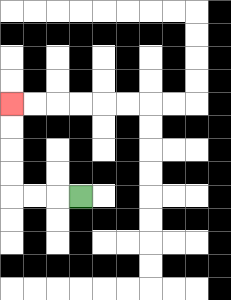{'start': '[3, 8]', 'end': '[0, 4]', 'path_directions': 'L,L,L,U,U,U,U', 'path_coordinates': '[[3, 8], [2, 8], [1, 8], [0, 8], [0, 7], [0, 6], [0, 5], [0, 4]]'}